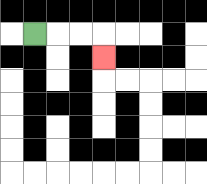{'start': '[1, 1]', 'end': '[4, 2]', 'path_directions': 'R,R,R,D', 'path_coordinates': '[[1, 1], [2, 1], [3, 1], [4, 1], [4, 2]]'}